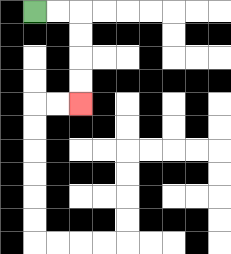{'start': '[1, 0]', 'end': '[3, 4]', 'path_directions': 'R,R,D,D,D,D', 'path_coordinates': '[[1, 0], [2, 0], [3, 0], [3, 1], [3, 2], [3, 3], [3, 4]]'}